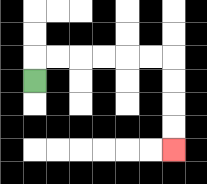{'start': '[1, 3]', 'end': '[7, 6]', 'path_directions': 'U,R,R,R,R,R,R,D,D,D,D', 'path_coordinates': '[[1, 3], [1, 2], [2, 2], [3, 2], [4, 2], [5, 2], [6, 2], [7, 2], [7, 3], [7, 4], [7, 5], [7, 6]]'}